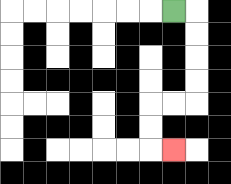{'start': '[7, 0]', 'end': '[7, 6]', 'path_directions': 'R,D,D,D,D,L,L,D,D,R', 'path_coordinates': '[[7, 0], [8, 0], [8, 1], [8, 2], [8, 3], [8, 4], [7, 4], [6, 4], [6, 5], [6, 6], [7, 6]]'}